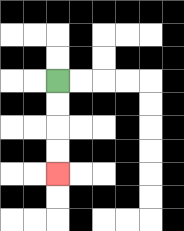{'start': '[2, 3]', 'end': '[2, 7]', 'path_directions': 'D,D,D,D', 'path_coordinates': '[[2, 3], [2, 4], [2, 5], [2, 6], [2, 7]]'}